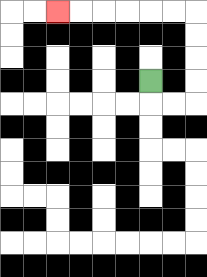{'start': '[6, 3]', 'end': '[2, 0]', 'path_directions': 'D,R,R,U,U,U,U,L,L,L,L,L,L', 'path_coordinates': '[[6, 3], [6, 4], [7, 4], [8, 4], [8, 3], [8, 2], [8, 1], [8, 0], [7, 0], [6, 0], [5, 0], [4, 0], [3, 0], [2, 0]]'}